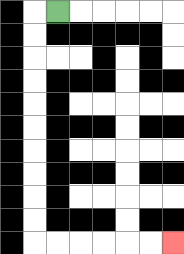{'start': '[2, 0]', 'end': '[7, 10]', 'path_directions': 'L,D,D,D,D,D,D,D,D,D,D,R,R,R,R,R,R', 'path_coordinates': '[[2, 0], [1, 0], [1, 1], [1, 2], [1, 3], [1, 4], [1, 5], [1, 6], [1, 7], [1, 8], [1, 9], [1, 10], [2, 10], [3, 10], [4, 10], [5, 10], [6, 10], [7, 10]]'}